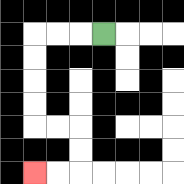{'start': '[4, 1]', 'end': '[1, 7]', 'path_directions': 'L,L,L,D,D,D,D,R,R,D,D,L,L', 'path_coordinates': '[[4, 1], [3, 1], [2, 1], [1, 1], [1, 2], [1, 3], [1, 4], [1, 5], [2, 5], [3, 5], [3, 6], [3, 7], [2, 7], [1, 7]]'}